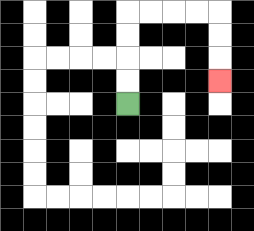{'start': '[5, 4]', 'end': '[9, 3]', 'path_directions': 'U,U,U,U,R,R,R,R,D,D,D', 'path_coordinates': '[[5, 4], [5, 3], [5, 2], [5, 1], [5, 0], [6, 0], [7, 0], [8, 0], [9, 0], [9, 1], [9, 2], [9, 3]]'}